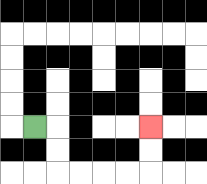{'start': '[1, 5]', 'end': '[6, 5]', 'path_directions': 'R,D,D,R,R,R,R,U,U', 'path_coordinates': '[[1, 5], [2, 5], [2, 6], [2, 7], [3, 7], [4, 7], [5, 7], [6, 7], [6, 6], [6, 5]]'}